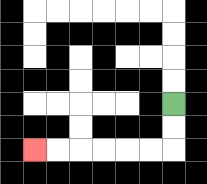{'start': '[7, 4]', 'end': '[1, 6]', 'path_directions': 'D,D,L,L,L,L,L,L', 'path_coordinates': '[[7, 4], [7, 5], [7, 6], [6, 6], [5, 6], [4, 6], [3, 6], [2, 6], [1, 6]]'}